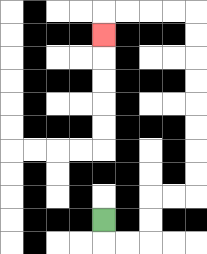{'start': '[4, 9]', 'end': '[4, 1]', 'path_directions': 'D,R,R,U,U,R,R,U,U,U,U,U,U,U,U,L,L,L,L,D', 'path_coordinates': '[[4, 9], [4, 10], [5, 10], [6, 10], [6, 9], [6, 8], [7, 8], [8, 8], [8, 7], [8, 6], [8, 5], [8, 4], [8, 3], [8, 2], [8, 1], [8, 0], [7, 0], [6, 0], [5, 0], [4, 0], [4, 1]]'}